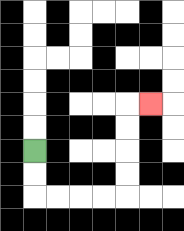{'start': '[1, 6]', 'end': '[6, 4]', 'path_directions': 'D,D,R,R,R,R,U,U,U,U,R', 'path_coordinates': '[[1, 6], [1, 7], [1, 8], [2, 8], [3, 8], [4, 8], [5, 8], [5, 7], [5, 6], [5, 5], [5, 4], [6, 4]]'}